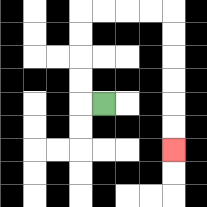{'start': '[4, 4]', 'end': '[7, 6]', 'path_directions': 'L,U,U,U,U,R,R,R,R,D,D,D,D,D,D', 'path_coordinates': '[[4, 4], [3, 4], [3, 3], [3, 2], [3, 1], [3, 0], [4, 0], [5, 0], [6, 0], [7, 0], [7, 1], [7, 2], [7, 3], [7, 4], [7, 5], [7, 6]]'}